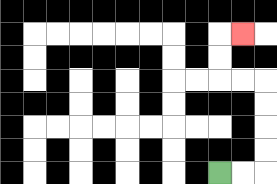{'start': '[9, 7]', 'end': '[10, 1]', 'path_directions': 'R,R,U,U,U,U,L,L,U,U,R', 'path_coordinates': '[[9, 7], [10, 7], [11, 7], [11, 6], [11, 5], [11, 4], [11, 3], [10, 3], [9, 3], [9, 2], [9, 1], [10, 1]]'}